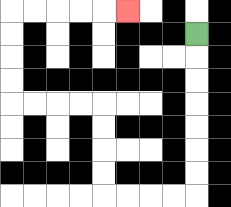{'start': '[8, 1]', 'end': '[5, 0]', 'path_directions': 'D,D,D,D,D,D,D,L,L,L,L,U,U,U,U,L,L,L,L,U,U,U,U,R,R,R,R,R', 'path_coordinates': '[[8, 1], [8, 2], [8, 3], [8, 4], [8, 5], [8, 6], [8, 7], [8, 8], [7, 8], [6, 8], [5, 8], [4, 8], [4, 7], [4, 6], [4, 5], [4, 4], [3, 4], [2, 4], [1, 4], [0, 4], [0, 3], [0, 2], [0, 1], [0, 0], [1, 0], [2, 0], [3, 0], [4, 0], [5, 0]]'}